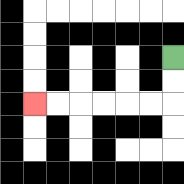{'start': '[7, 2]', 'end': '[1, 4]', 'path_directions': 'D,D,L,L,L,L,L,L', 'path_coordinates': '[[7, 2], [7, 3], [7, 4], [6, 4], [5, 4], [4, 4], [3, 4], [2, 4], [1, 4]]'}